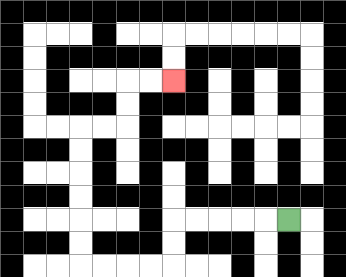{'start': '[12, 9]', 'end': '[7, 3]', 'path_directions': 'L,L,L,L,L,D,D,L,L,L,L,U,U,U,U,U,U,R,R,U,U,R,R', 'path_coordinates': '[[12, 9], [11, 9], [10, 9], [9, 9], [8, 9], [7, 9], [7, 10], [7, 11], [6, 11], [5, 11], [4, 11], [3, 11], [3, 10], [3, 9], [3, 8], [3, 7], [3, 6], [3, 5], [4, 5], [5, 5], [5, 4], [5, 3], [6, 3], [7, 3]]'}